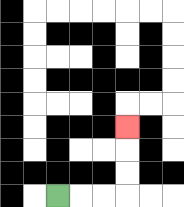{'start': '[2, 8]', 'end': '[5, 5]', 'path_directions': 'R,R,R,U,U,U', 'path_coordinates': '[[2, 8], [3, 8], [4, 8], [5, 8], [5, 7], [5, 6], [5, 5]]'}